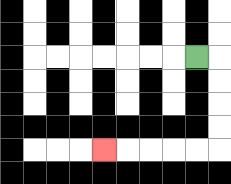{'start': '[8, 2]', 'end': '[4, 6]', 'path_directions': 'R,D,D,D,D,L,L,L,L,L', 'path_coordinates': '[[8, 2], [9, 2], [9, 3], [9, 4], [9, 5], [9, 6], [8, 6], [7, 6], [6, 6], [5, 6], [4, 6]]'}